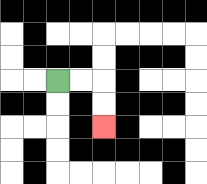{'start': '[2, 3]', 'end': '[4, 5]', 'path_directions': 'R,R,D,D', 'path_coordinates': '[[2, 3], [3, 3], [4, 3], [4, 4], [4, 5]]'}